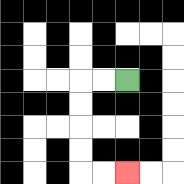{'start': '[5, 3]', 'end': '[5, 7]', 'path_directions': 'L,L,D,D,D,D,R,R', 'path_coordinates': '[[5, 3], [4, 3], [3, 3], [3, 4], [3, 5], [3, 6], [3, 7], [4, 7], [5, 7]]'}